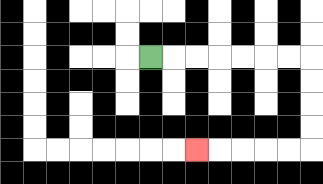{'start': '[6, 2]', 'end': '[8, 6]', 'path_directions': 'R,R,R,R,R,R,R,D,D,D,D,L,L,L,L,L', 'path_coordinates': '[[6, 2], [7, 2], [8, 2], [9, 2], [10, 2], [11, 2], [12, 2], [13, 2], [13, 3], [13, 4], [13, 5], [13, 6], [12, 6], [11, 6], [10, 6], [9, 6], [8, 6]]'}